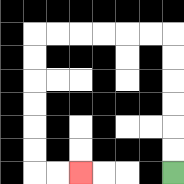{'start': '[7, 7]', 'end': '[3, 7]', 'path_directions': 'U,U,U,U,U,U,L,L,L,L,L,L,D,D,D,D,D,D,R,R', 'path_coordinates': '[[7, 7], [7, 6], [7, 5], [7, 4], [7, 3], [7, 2], [7, 1], [6, 1], [5, 1], [4, 1], [3, 1], [2, 1], [1, 1], [1, 2], [1, 3], [1, 4], [1, 5], [1, 6], [1, 7], [2, 7], [3, 7]]'}